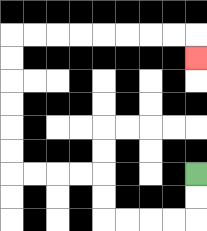{'start': '[8, 7]', 'end': '[8, 2]', 'path_directions': 'D,D,L,L,L,L,U,U,L,L,L,L,U,U,U,U,U,U,R,R,R,R,R,R,R,R,D', 'path_coordinates': '[[8, 7], [8, 8], [8, 9], [7, 9], [6, 9], [5, 9], [4, 9], [4, 8], [4, 7], [3, 7], [2, 7], [1, 7], [0, 7], [0, 6], [0, 5], [0, 4], [0, 3], [0, 2], [0, 1], [1, 1], [2, 1], [3, 1], [4, 1], [5, 1], [6, 1], [7, 1], [8, 1], [8, 2]]'}